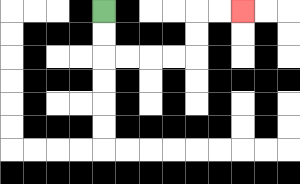{'start': '[4, 0]', 'end': '[10, 0]', 'path_directions': 'D,D,R,R,R,R,U,U,R,R', 'path_coordinates': '[[4, 0], [4, 1], [4, 2], [5, 2], [6, 2], [7, 2], [8, 2], [8, 1], [8, 0], [9, 0], [10, 0]]'}